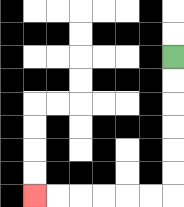{'start': '[7, 2]', 'end': '[1, 8]', 'path_directions': 'D,D,D,D,D,D,L,L,L,L,L,L', 'path_coordinates': '[[7, 2], [7, 3], [7, 4], [7, 5], [7, 6], [7, 7], [7, 8], [6, 8], [5, 8], [4, 8], [3, 8], [2, 8], [1, 8]]'}